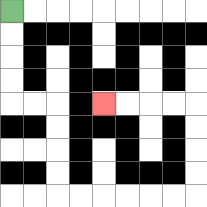{'start': '[0, 0]', 'end': '[4, 4]', 'path_directions': 'D,D,D,D,R,R,D,D,D,D,R,R,R,R,R,R,U,U,U,U,L,L,L,L', 'path_coordinates': '[[0, 0], [0, 1], [0, 2], [0, 3], [0, 4], [1, 4], [2, 4], [2, 5], [2, 6], [2, 7], [2, 8], [3, 8], [4, 8], [5, 8], [6, 8], [7, 8], [8, 8], [8, 7], [8, 6], [8, 5], [8, 4], [7, 4], [6, 4], [5, 4], [4, 4]]'}